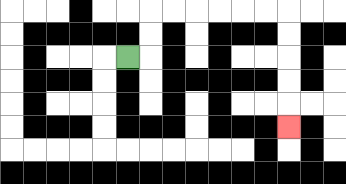{'start': '[5, 2]', 'end': '[12, 5]', 'path_directions': 'R,U,U,R,R,R,R,R,R,D,D,D,D,D', 'path_coordinates': '[[5, 2], [6, 2], [6, 1], [6, 0], [7, 0], [8, 0], [9, 0], [10, 0], [11, 0], [12, 0], [12, 1], [12, 2], [12, 3], [12, 4], [12, 5]]'}